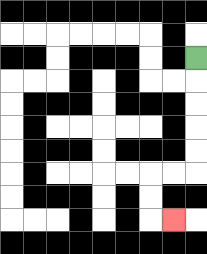{'start': '[8, 2]', 'end': '[7, 9]', 'path_directions': 'D,D,D,D,D,L,L,D,D,R', 'path_coordinates': '[[8, 2], [8, 3], [8, 4], [8, 5], [8, 6], [8, 7], [7, 7], [6, 7], [6, 8], [6, 9], [7, 9]]'}